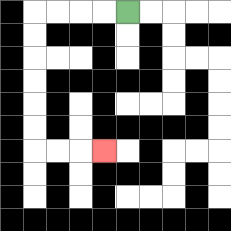{'start': '[5, 0]', 'end': '[4, 6]', 'path_directions': 'L,L,L,L,D,D,D,D,D,D,R,R,R', 'path_coordinates': '[[5, 0], [4, 0], [3, 0], [2, 0], [1, 0], [1, 1], [1, 2], [1, 3], [1, 4], [1, 5], [1, 6], [2, 6], [3, 6], [4, 6]]'}